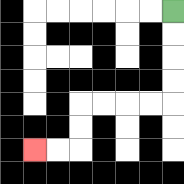{'start': '[7, 0]', 'end': '[1, 6]', 'path_directions': 'D,D,D,D,L,L,L,L,D,D,L,L', 'path_coordinates': '[[7, 0], [7, 1], [7, 2], [7, 3], [7, 4], [6, 4], [5, 4], [4, 4], [3, 4], [3, 5], [3, 6], [2, 6], [1, 6]]'}